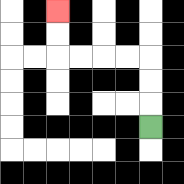{'start': '[6, 5]', 'end': '[2, 0]', 'path_directions': 'U,U,U,L,L,L,L,U,U', 'path_coordinates': '[[6, 5], [6, 4], [6, 3], [6, 2], [5, 2], [4, 2], [3, 2], [2, 2], [2, 1], [2, 0]]'}